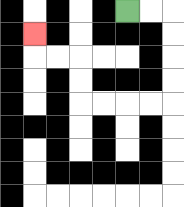{'start': '[5, 0]', 'end': '[1, 1]', 'path_directions': 'R,R,D,D,D,D,L,L,L,L,U,U,L,L,U', 'path_coordinates': '[[5, 0], [6, 0], [7, 0], [7, 1], [7, 2], [7, 3], [7, 4], [6, 4], [5, 4], [4, 4], [3, 4], [3, 3], [3, 2], [2, 2], [1, 2], [1, 1]]'}